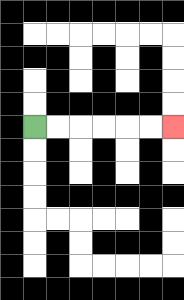{'start': '[1, 5]', 'end': '[7, 5]', 'path_directions': 'R,R,R,R,R,R', 'path_coordinates': '[[1, 5], [2, 5], [3, 5], [4, 5], [5, 5], [6, 5], [7, 5]]'}